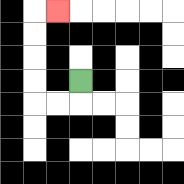{'start': '[3, 3]', 'end': '[2, 0]', 'path_directions': 'D,L,L,U,U,U,U,R', 'path_coordinates': '[[3, 3], [3, 4], [2, 4], [1, 4], [1, 3], [1, 2], [1, 1], [1, 0], [2, 0]]'}